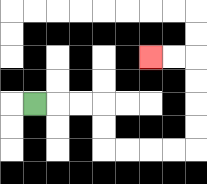{'start': '[1, 4]', 'end': '[6, 2]', 'path_directions': 'R,R,R,D,D,R,R,R,R,U,U,U,U,L,L', 'path_coordinates': '[[1, 4], [2, 4], [3, 4], [4, 4], [4, 5], [4, 6], [5, 6], [6, 6], [7, 6], [8, 6], [8, 5], [8, 4], [8, 3], [8, 2], [7, 2], [6, 2]]'}